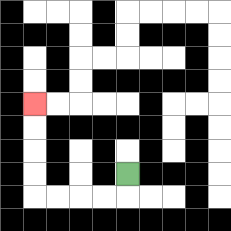{'start': '[5, 7]', 'end': '[1, 4]', 'path_directions': 'D,L,L,L,L,U,U,U,U', 'path_coordinates': '[[5, 7], [5, 8], [4, 8], [3, 8], [2, 8], [1, 8], [1, 7], [1, 6], [1, 5], [1, 4]]'}